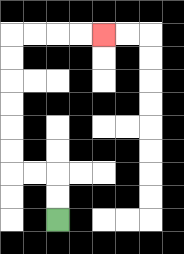{'start': '[2, 9]', 'end': '[4, 1]', 'path_directions': 'U,U,L,L,U,U,U,U,U,U,R,R,R,R', 'path_coordinates': '[[2, 9], [2, 8], [2, 7], [1, 7], [0, 7], [0, 6], [0, 5], [0, 4], [0, 3], [0, 2], [0, 1], [1, 1], [2, 1], [3, 1], [4, 1]]'}